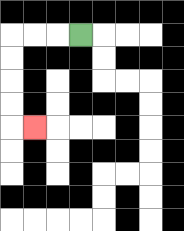{'start': '[3, 1]', 'end': '[1, 5]', 'path_directions': 'L,L,L,D,D,D,D,R', 'path_coordinates': '[[3, 1], [2, 1], [1, 1], [0, 1], [0, 2], [0, 3], [0, 4], [0, 5], [1, 5]]'}